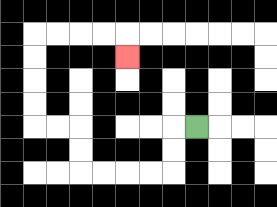{'start': '[8, 5]', 'end': '[5, 2]', 'path_directions': 'L,D,D,L,L,L,L,U,U,L,L,U,U,U,U,R,R,R,R,D', 'path_coordinates': '[[8, 5], [7, 5], [7, 6], [7, 7], [6, 7], [5, 7], [4, 7], [3, 7], [3, 6], [3, 5], [2, 5], [1, 5], [1, 4], [1, 3], [1, 2], [1, 1], [2, 1], [3, 1], [4, 1], [5, 1], [5, 2]]'}